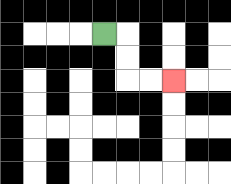{'start': '[4, 1]', 'end': '[7, 3]', 'path_directions': 'R,D,D,R,R', 'path_coordinates': '[[4, 1], [5, 1], [5, 2], [5, 3], [6, 3], [7, 3]]'}